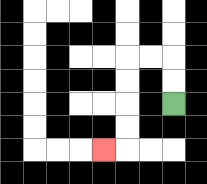{'start': '[7, 4]', 'end': '[4, 6]', 'path_directions': 'U,U,L,L,D,D,D,D,L', 'path_coordinates': '[[7, 4], [7, 3], [7, 2], [6, 2], [5, 2], [5, 3], [5, 4], [5, 5], [5, 6], [4, 6]]'}